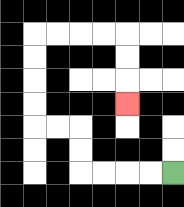{'start': '[7, 7]', 'end': '[5, 4]', 'path_directions': 'L,L,L,L,U,U,L,L,U,U,U,U,R,R,R,R,D,D,D', 'path_coordinates': '[[7, 7], [6, 7], [5, 7], [4, 7], [3, 7], [3, 6], [3, 5], [2, 5], [1, 5], [1, 4], [1, 3], [1, 2], [1, 1], [2, 1], [3, 1], [4, 1], [5, 1], [5, 2], [5, 3], [5, 4]]'}